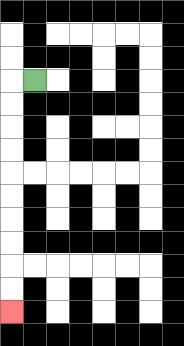{'start': '[1, 3]', 'end': '[0, 13]', 'path_directions': 'L,D,D,D,D,D,D,D,D,D,D', 'path_coordinates': '[[1, 3], [0, 3], [0, 4], [0, 5], [0, 6], [0, 7], [0, 8], [0, 9], [0, 10], [0, 11], [0, 12], [0, 13]]'}